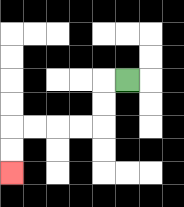{'start': '[5, 3]', 'end': '[0, 7]', 'path_directions': 'L,D,D,L,L,L,L,D,D', 'path_coordinates': '[[5, 3], [4, 3], [4, 4], [4, 5], [3, 5], [2, 5], [1, 5], [0, 5], [0, 6], [0, 7]]'}